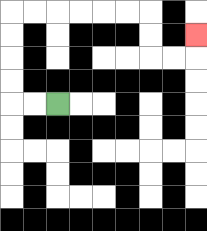{'start': '[2, 4]', 'end': '[8, 1]', 'path_directions': 'L,L,U,U,U,U,R,R,R,R,R,R,D,D,R,R,U', 'path_coordinates': '[[2, 4], [1, 4], [0, 4], [0, 3], [0, 2], [0, 1], [0, 0], [1, 0], [2, 0], [3, 0], [4, 0], [5, 0], [6, 0], [6, 1], [6, 2], [7, 2], [8, 2], [8, 1]]'}